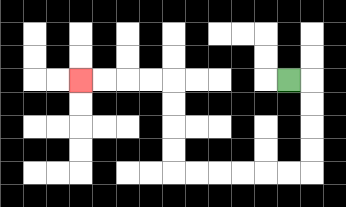{'start': '[12, 3]', 'end': '[3, 3]', 'path_directions': 'R,D,D,D,D,L,L,L,L,L,L,U,U,U,U,L,L,L,L', 'path_coordinates': '[[12, 3], [13, 3], [13, 4], [13, 5], [13, 6], [13, 7], [12, 7], [11, 7], [10, 7], [9, 7], [8, 7], [7, 7], [7, 6], [7, 5], [7, 4], [7, 3], [6, 3], [5, 3], [4, 3], [3, 3]]'}